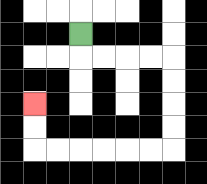{'start': '[3, 1]', 'end': '[1, 4]', 'path_directions': 'D,R,R,R,R,D,D,D,D,L,L,L,L,L,L,U,U', 'path_coordinates': '[[3, 1], [3, 2], [4, 2], [5, 2], [6, 2], [7, 2], [7, 3], [7, 4], [7, 5], [7, 6], [6, 6], [5, 6], [4, 6], [3, 6], [2, 6], [1, 6], [1, 5], [1, 4]]'}